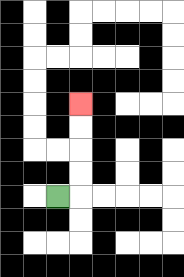{'start': '[2, 8]', 'end': '[3, 4]', 'path_directions': 'R,U,U,U,U', 'path_coordinates': '[[2, 8], [3, 8], [3, 7], [3, 6], [3, 5], [3, 4]]'}